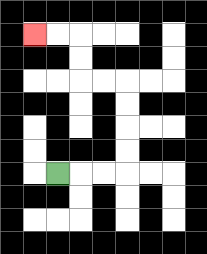{'start': '[2, 7]', 'end': '[1, 1]', 'path_directions': 'R,R,R,U,U,U,U,L,L,U,U,L,L', 'path_coordinates': '[[2, 7], [3, 7], [4, 7], [5, 7], [5, 6], [5, 5], [5, 4], [5, 3], [4, 3], [3, 3], [3, 2], [3, 1], [2, 1], [1, 1]]'}